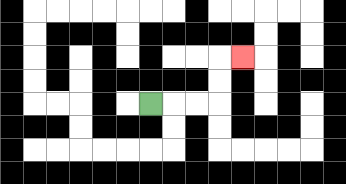{'start': '[6, 4]', 'end': '[10, 2]', 'path_directions': 'R,R,R,U,U,R', 'path_coordinates': '[[6, 4], [7, 4], [8, 4], [9, 4], [9, 3], [9, 2], [10, 2]]'}